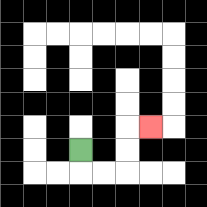{'start': '[3, 6]', 'end': '[6, 5]', 'path_directions': 'D,R,R,U,U,R', 'path_coordinates': '[[3, 6], [3, 7], [4, 7], [5, 7], [5, 6], [5, 5], [6, 5]]'}